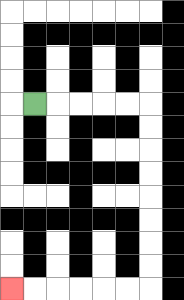{'start': '[1, 4]', 'end': '[0, 12]', 'path_directions': 'R,R,R,R,R,D,D,D,D,D,D,D,D,L,L,L,L,L,L', 'path_coordinates': '[[1, 4], [2, 4], [3, 4], [4, 4], [5, 4], [6, 4], [6, 5], [6, 6], [6, 7], [6, 8], [6, 9], [6, 10], [6, 11], [6, 12], [5, 12], [4, 12], [3, 12], [2, 12], [1, 12], [0, 12]]'}